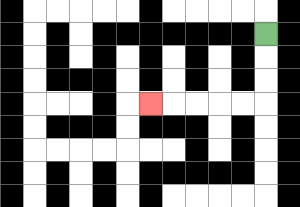{'start': '[11, 1]', 'end': '[6, 4]', 'path_directions': 'D,D,D,L,L,L,L,L', 'path_coordinates': '[[11, 1], [11, 2], [11, 3], [11, 4], [10, 4], [9, 4], [8, 4], [7, 4], [6, 4]]'}